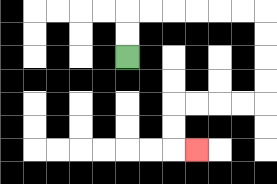{'start': '[5, 2]', 'end': '[8, 6]', 'path_directions': 'U,U,R,R,R,R,R,R,D,D,D,D,L,L,L,L,D,D,R', 'path_coordinates': '[[5, 2], [5, 1], [5, 0], [6, 0], [7, 0], [8, 0], [9, 0], [10, 0], [11, 0], [11, 1], [11, 2], [11, 3], [11, 4], [10, 4], [9, 4], [8, 4], [7, 4], [7, 5], [7, 6], [8, 6]]'}